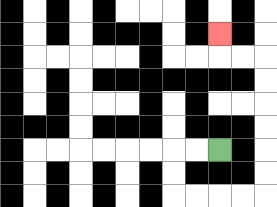{'start': '[9, 6]', 'end': '[9, 1]', 'path_directions': 'L,L,D,D,R,R,R,R,U,U,U,U,U,U,L,L,U', 'path_coordinates': '[[9, 6], [8, 6], [7, 6], [7, 7], [7, 8], [8, 8], [9, 8], [10, 8], [11, 8], [11, 7], [11, 6], [11, 5], [11, 4], [11, 3], [11, 2], [10, 2], [9, 2], [9, 1]]'}